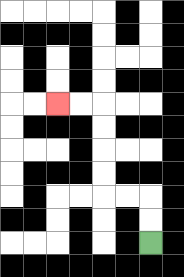{'start': '[6, 10]', 'end': '[2, 4]', 'path_directions': 'U,U,L,L,U,U,U,U,L,L', 'path_coordinates': '[[6, 10], [6, 9], [6, 8], [5, 8], [4, 8], [4, 7], [4, 6], [4, 5], [4, 4], [3, 4], [2, 4]]'}